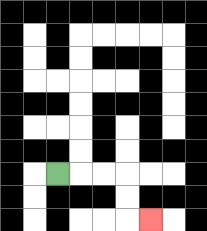{'start': '[2, 7]', 'end': '[6, 9]', 'path_directions': 'R,R,R,D,D,R', 'path_coordinates': '[[2, 7], [3, 7], [4, 7], [5, 7], [5, 8], [5, 9], [6, 9]]'}